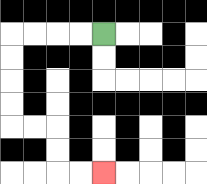{'start': '[4, 1]', 'end': '[4, 7]', 'path_directions': 'L,L,L,L,D,D,D,D,R,R,D,D,R,R', 'path_coordinates': '[[4, 1], [3, 1], [2, 1], [1, 1], [0, 1], [0, 2], [0, 3], [0, 4], [0, 5], [1, 5], [2, 5], [2, 6], [2, 7], [3, 7], [4, 7]]'}